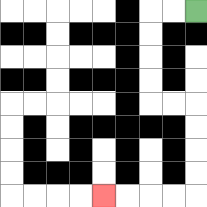{'start': '[8, 0]', 'end': '[4, 8]', 'path_directions': 'L,L,D,D,D,D,R,R,D,D,D,D,L,L,L,L', 'path_coordinates': '[[8, 0], [7, 0], [6, 0], [6, 1], [6, 2], [6, 3], [6, 4], [7, 4], [8, 4], [8, 5], [8, 6], [8, 7], [8, 8], [7, 8], [6, 8], [5, 8], [4, 8]]'}